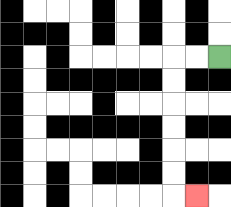{'start': '[9, 2]', 'end': '[8, 8]', 'path_directions': 'L,L,D,D,D,D,D,D,R', 'path_coordinates': '[[9, 2], [8, 2], [7, 2], [7, 3], [7, 4], [7, 5], [7, 6], [7, 7], [7, 8], [8, 8]]'}